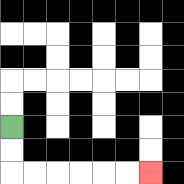{'start': '[0, 5]', 'end': '[6, 7]', 'path_directions': 'D,D,R,R,R,R,R,R', 'path_coordinates': '[[0, 5], [0, 6], [0, 7], [1, 7], [2, 7], [3, 7], [4, 7], [5, 7], [6, 7]]'}